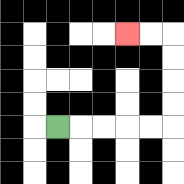{'start': '[2, 5]', 'end': '[5, 1]', 'path_directions': 'R,R,R,R,R,U,U,U,U,L,L', 'path_coordinates': '[[2, 5], [3, 5], [4, 5], [5, 5], [6, 5], [7, 5], [7, 4], [7, 3], [7, 2], [7, 1], [6, 1], [5, 1]]'}